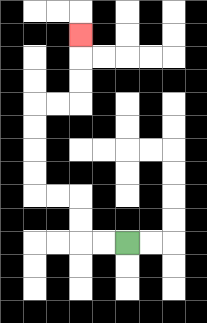{'start': '[5, 10]', 'end': '[3, 1]', 'path_directions': 'L,L,U,U,L,L,U,U,U,U,R,R,U,U,U', 'path_coordinates': '[[5, 10], [4, 10], [3, 10], [3, 9], [3, 8], [2, 8], [1, 8], [1, 7], [1, 6], [1, 5], [1, 4], [2, 4], [3, 4], [3, 3], [3, 2], [3, 1]]'}